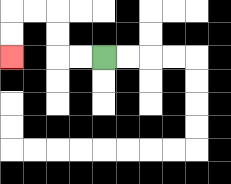{'start': '[4, 2]', 'end': '[0, 2]', 'path_directions': 'L,L,U,U,L,L,D,D', 'path_coordinates': '[[4, 2], [3, 2], [2, 2], [2, 1], [2, 0], [1, 0], [0, 0], [0, 1], [0, 2]]'}